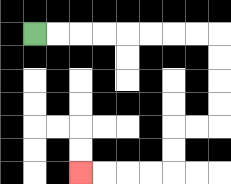{'start': '[1, 1]', 'end': '[3, 7]', 'path_directions': 'R,R,R,R,R,R,R,R,D,D,D,D,L,L,D,D,L,L,L,L', 'path_coordinates': '[[1, 1], [2, 1], [3, 1], [4, 1], [5, 1], [6, 1], [7, 1], [8, 1], [9, 1], [9, 2], [9, 3], [9, 4], [9, 5], [8, 5], [7, 5], [7, 6], [7, 7], [6, 7], [5, 7], [4, 7], [3, 7]]'}